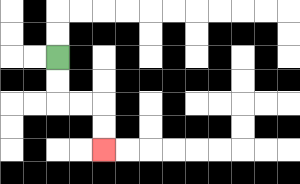{'start': '[2, 2]', 'end': '[4, 6]', 'path_directions': 'D,D,R,R,D,D', 'path_coordinates': '[[2, 2], [2, 3], [2, 4], [3, 4], [4, 4], [4, 5], [4, 6]]'}